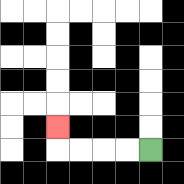{'start': '[6, 6]', 'end': '[2, 5]', 'path_directions': 'L,L,L,L,U', 'path_coordinates': '[[6, 6], [5, 6], [4, 6], [3, 6], [2, 6], [2, 5]]'}